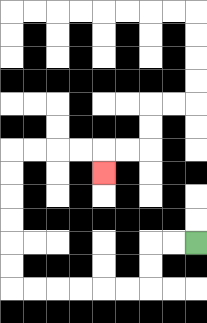{'start': '[8, 10]', 'end': '[4, 7]', 'path_directions': 'L,L,D,D,L,L,L,L,L,L,U,U,U,U,U,U,R,R,R,R,D', 'path_coordinates': '[[8, 10], [7, 10], [6, 10], [6, 11], [6, 12], [5, 12], [4, 12], [3, 12], [2, 12], [1, 12], [0, 12], [0, 11], [0, 10], [0, 9], [0, 8], [0, 7], [0, 6], [1, 6], [2, 6], [3, 6], [4, 6], [4, 7]]'}